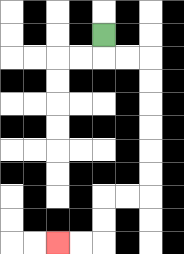{'start': '[4, 1]', 'end': '[2, 10]', 'path_directions': 'D,R,R,D,D,D,D,D,D,L,L,D,D,L,L', 'path_coordinates': '[[4, 1], [4, 2], [5, 2], [6, 2], [6, 3], [6, 4], [6, 5], [6, 6], [6, 7], [6, 8], [5, 8], [4, 8], [4, 9], [4, 10], [3, 10], [2, 10]]'}